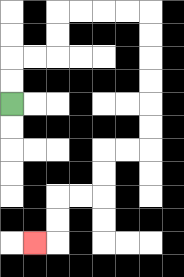{'start': '[0, 4]', 'end': '[1, 10]', 'path_directions': 'U,U,R,R,U,U,R,R,R,R,D,D,D,D,D,D,L,L,D,D,L,L,D,D,L', 'path_coordinates': '[[0, 4], [0, 3], [0, 2], [1, 2], [2, 2], [2, 1], [2, 0], [3, 0], [4, 0], [5, 0], [6, 0], [6, 1], [6, 2], [6, 3], [6, 4], [6, 5], [6, 6], [5, 6], [4, 6], [4, 7], [4, 8], [3, 8], [2, 8], [2, 9], [2, 10], [1, 10]]'}